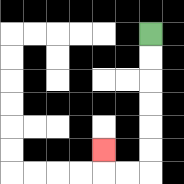{'start': '[6, 1]', 'end': '[4, 6]', 'path_directions': 'D,D,D,D,D,D,L,L,U', 'path_coordinates': '[[6, 1], [6, 2], [6, 3], [6, 4], [6, 5], [6, 6], [6, 7], [5, 7], [4, 7], [4, 6]]'}